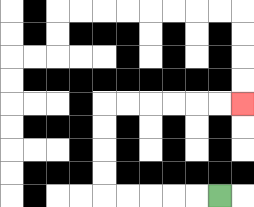{'start': '[9, 8]', 'end': '[10, 4]', 'path_directions': 'L,L,L,L,L,U,U,U,U,R,R,R,R,R,R', 'path_coordinates': '[[9, 8], [8, 8], [7, 8], [6, 8], [5, 8], [4, 8], [4, 7], [4, 6], [4, 5], [4, 4], [5, 4], [6, 4], [7, 4], [8, 4], [9, 4], [10, 4]]'}